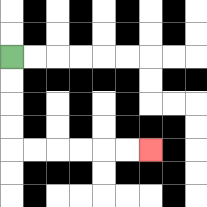{'start': '[0, 2]', 'end': '[6, 6]', 'path_directions': 'D,D,D,D,R,R,R,R,R,R', 'path_coordinates': '[[0, 2], [0, 3], [0, 4], [0, 5], [0, 6], [1, 6], [2, 6], [3, 6], [4, 6], [5, 6], [6, 6]]'}